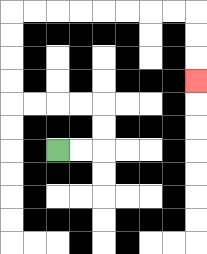{'start': '[2, 6]', 'end': '[8, 3]', 'path_directions': 'R,R,U,U,L,L,L,L,U,U,U,U,R,R,R,R,R,R,R,R,D,D,D', 'path_coordinates': '[[2, 6], [3, 6], [4, 6], [4, 5], [4, 4], [3, 4], [2, 4], [1, 4], [0, 4], [0, 3], [0, 2], [0, 1], [0, 0], [1, 0], [2, 0], [3, 0], [4, 0], [5, 0], [6, 0], [7, 0], [8, 0], [8, 1], [8, 2], [8, 3]]'}